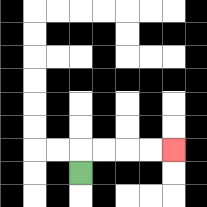{'start': '[3, 7]', 'end': '[7, 6]', 'path_directions': 'U,R,R,R,R', 'path_coordinates': '[[3, 7], [3, 6], [4, 6], [5, 6], [6, 6], [7, 6]]'}